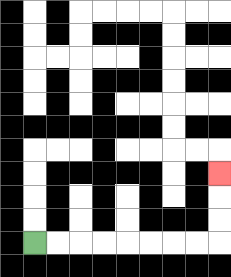{'start': '[1, 10]', 'end': '[9, 7]', 'path_directions': 'R,R,R,R,R,R,R,R,U,U,U', 'path_coordinates': '[[1, 10], [2, 10], [3, 10], [4, 10], [5, 10], [6, 10], [7, 10], [8, 10], [9, 10], [9, 9], [9, 8], [9, 7]]'}